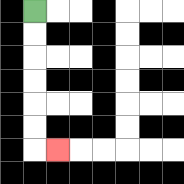{'start': '[1, 0]', 'end': '[2, 6]', 'path_directions': 'D,D,D,D,D,D,R', 'path_coordinates': '[[1, 0], [1, 1], [1, 2], [1, 3], [1, 4], [1, 5], [1, 6], [2, 6]]'}